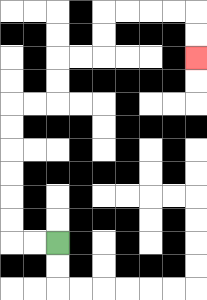{'start': '[2, 10]', 'end': '[8, 2]', 'path_directions': 'L,L,U,U,U,U,U,U,R,R,U,U,R,R,U,U,R,R,R,R,D,D', 'path_coordinates': '[[2, 10], [1, 10], [0, 10], [0, 9], [0, 8], [0, 7], [0, 6], [0, 5], [0, 4], [1, 4], [2, 4], [2, 3], [2, 2], [3, 2], [4, 2], [4, 1], [4, 0], [5, 0], [6, 0], [7, 0], [8, 0], [8, 1], [8, 2]]'}